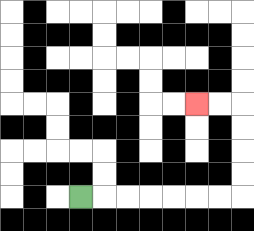{'start': '[3, 8]', 'end': '[8, 4]', 'path_directions': 'R,R,R,R,R,R,R,U,U,U,U,L,L', 'path_coordinates': '[[3, 8], [4, 8], [5, 8], [6, 8], [7, 8], [8, 8], [9, 8], [10, 8], [10, 7], [10, 6], [10, 5], [10, 4], [9, 4], [8, 4]]'}